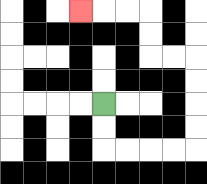{'start': '[4, 4]', 'end': '[3, 0]', 'path_directions': 'D,D,R,R,R,R,U,U,U,U,L,L,U,U,L,L,L', 'path_coordinates': '[[4, 4], [4, 5], [4, 6], [5, 6], [6, 6], [7, 6], [8, 6], [8, 5], [8, 4], [8, 3], [8, 2], [7, 2], [6, 2], [6, 1], [6, 0], [5, 0], [4, 0], [3, 0]]'}